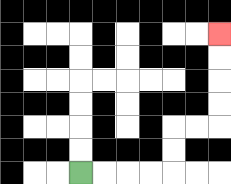{'start': '[3, 7]', 'end': '[9, 1]', 'path_directions': 'R,R,R,R,U,U,R,R,U,U,U,U', 'path_coordinates': '[[3, 7], [4, 7], [5, 7], [6, 7], [7, 7], [7, 6], [7, 5], [8, 5], [9, 5], [9, 4], [9, 3], [9, 2], [9, 1]]'}